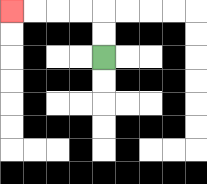{'start': '[4, 2]', 'end': '[0, 0]', 'path_directions': 'U,U,L,L,L,L', 'path_coordinates': '[[4, 2], [4, 1], [4, 0], [3, 0], [2, 0], [1, 0], [0, 0]]'}